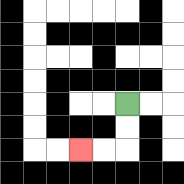{'start': '[5, 4]', 'end': '[3, 6]', 'path_directions': 'D,D,L,L', 'path_coordinates': '[[5, 4], [5, 5], [5, 6], [4, 6], [3, 6]]'}